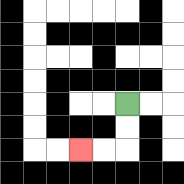{'start': '[5, 4]', 'end': '[3, 6]', 'path_directions': 'D,D,L,L', 'path_coordinates': '[[5, 4], [5, 5], [5, 6], [4, 6], [3, 6]]'}